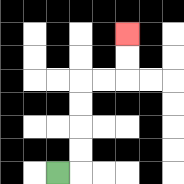{'start': '[2, 7]', 'end': '[5, 1]', 'path_directions': 'R,U,U,U,U,R,R,U,U', 'path_coordinates': '[[2, 7], [3, 7], [3, 6], [3, 5], [3, 4], [3, 3], [4, 3], [5, 3], [5, 2], [5, 1]]'}